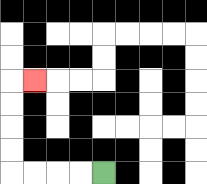{'start': '[4, 7]', 'end': '[1, 3]', 'path_directions': 'L,L,L,L,U,U,U,U,R', 'path_coordinates': '[[4, 7], [3, 7], [2, 7], [1, 7], [0, 7], [0, 6], [0, 5], [0, 4], [0, 3], [1, 3]]'}